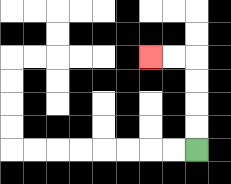{'start': '[8, 6]', 'end': '[6, 2]', 'path_directions': 'U,U,U,U,L,L', 'path_coordinates': '[[8, 6], [8, 5], [8, 4], [8, 3], [8, 2], [7, 2], [6, 2]]'}